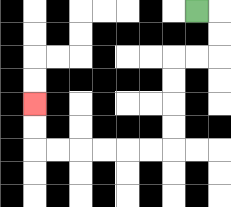{'start': '[8, 0]', 'end': '[1, 4]', 'path_directions': 'R,D,D,L,L,D,D,D,D,L,L,L,L,L,L,U,U', 'path_coordinates': '[[8, 0], [9, 0], [9, 1], [9, 2], [8, 2], [7, 2], [7, 3], [7, 4], [7, 5], [7, 6], [6, 6], [5, 6], [4, 6], [3, 6], [2, 6], [1, 6], [1, 5], [1, 4]]'}